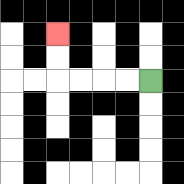{'start': '[6, 3]', 'end': '[2, 1]', 'path_directions': 'L,L,L,L,U,U', 'path_coordinates': '[[6, 3], [5, 3], [4, 3], [3, 3], [2, 3], [2, 2], [2, 1]]'}